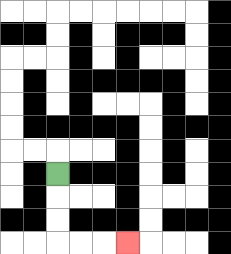{'start': '[2, 7]', 'end': '[5, 10]', 'path_directions': 'D,D,D,R,R,R', 'path_coordinates': '[[2, 7], [2, 8], [2, 9], [2, 10], [3, 10], [4, 10], [5, 10]]'}